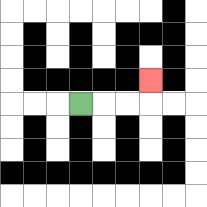{'start': '[3, 4]', 'end': '[6, 3]', 'path_directions': 'R,R,R,U', 'path_coordinates': '[[3, 4], [4, 4], [5, 4], [6, 4], [6, 3]]'}